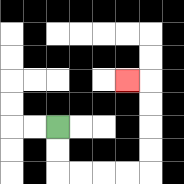{'start': '[2, 5]', 'end': '[5, 3]', 'path_directions': 'D,D,R,R,R,R,U,U,U,U,L', 'path_coordinates': '[[2, 5], [2, 6], [2, 7], [3, 7], [4, 7], [5, 7], [6, 7], [6, 6], [6, 5], [6, 4], [6, 3], [5, 3]]'}